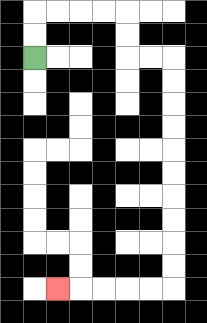{'start': '[1, 2]', 'end': '[2, 12]', 'path_directions': 'U,U,R,R,R,R,D,D,R,R,D,D,D,D,D,D,D,D,D,D,L,L,L,L,L', 'path_coordinates': '[[1, 2], [1, 1], [1, 0], [2, 0], [3, 0], [4, 0], [5, 0], [5, 1], [5, 2], [6, 2], [7, 2], [7, 3], [7, 4], [7, 5], [7, 6], [7, 7], [7, 8], [7, 9], [7, 10], [7, 11], [7, 12], [6, 12], [5, 12], [4, 12], [3, 12], [2, 12]]'}